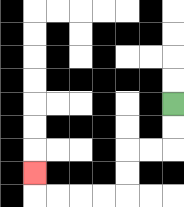{'start': '[7, 4]', 'end': '[1, 7]', 'path_directions': 'D,D,L,L,D,D,L,L,L,L,U', 'path_coordinates': '[[7, 4], [7, 5], [7, 6], [6, 6], [5, 6], [5, 7], [5, 8], [4, 8], [3, 8], [2, 8], [1, 8], [1, 7]]'}